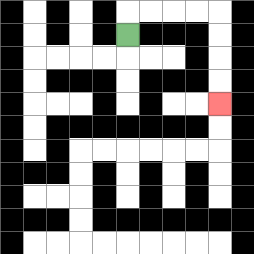{'start': '[5, 1]', 'end': '[9, 4]', 'path_directions': 'U,R,R,R,R,D,D,D,D', 'path_coordinates': '[[5, 1], [5, 0], [6, 0], [7, 0], [8, 0], [9, 0], [9, 1], [9, 2], [9, 3], [9, 4]]'}